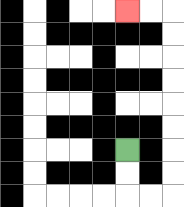{'start': '[5, 6]', 'end': '[5, 0]', 'path_directions': 'D,D,R,R,U,U,U,U,U,U,U,U,L,L', 'path_coordinates': '[[5, 6], [5, 7], [5, 8], [6, 8], [7, 8], [7, 7], [7, 6], [7, 5], [7, 4], [7, 3], [7, 2], [7, 1], [7, 0], [6, 0], [5, 0]]'}